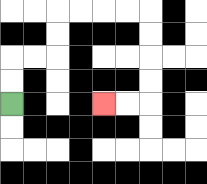{'start': '[0, 4]', 'end': '[4, 4]', 'path_directions': 'U,U,R,R,U,U,R,R,R,R,D,D,D,D,L,L', 'path_coordinates': '[[0, 4], [0, 3], [0, 2], [1, 2], [2, 2], [2, 1], [2, 0], [3, 0], [4, 0], [5, 0], [6, 0], [6, 1], [6, 2], [6, 3], [6, 4], [5, 4], [4, 4]]'}